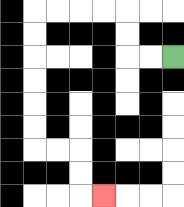{'start': '[7, 2]', 'end': '[4, 8]', 'path_directions': 'L,L,U,U,L,L,L,L,D,D,D,D,D,D,R,R,D,D,R', 'path_coordinates': '[[7, 2], [6, 2], [5, 2], [5, 1], [5, 0], [4, 0], [3, 0], [2, 0], [1, 0], [1, 1], [1, 2], [1, 3], [1, 4], [1, 5], [1, 6], [2, 6], [3, 6], [3, 7], [3, 8], [4, 8]]'}